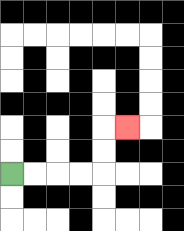{'start': '[0, 7]', 'end': '[5, 5]', 'path_directions': 'R,R,R,R,U,U,R', 'path_coordinates': '[[0, 7], [1, 7], [2, 7], [3, 7], [4, 7], [4, 6], [4, 5], [5, 5]]'}